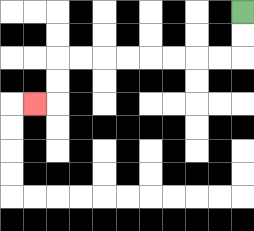{'start': '[10, 0]', 'end': '[1, 4]', 'path_directions': 'D,D,L,L,L,L,L,L,L,L,D,D,L', 'path_coordinates': '[[10, 0], [10, 1], [10, 2], [9, 2], [8, 2], [7, 2], [6, 2], [5, 2], [4, 2], [3, 2], [2, 2], [2, 3], [2, 4], [1, 4]]'}